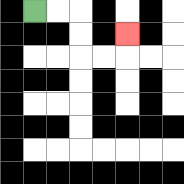{'start': '[1, 0]', 'end': '[5, 1]', 'path_directions': 'R,R,D,D,R,R,U', 'path_coordinates': '[[1, 0], [2, 0], [3, 0], [3, 1], [3, 2], [4, 2], [5, 2], [5, 1]]'}